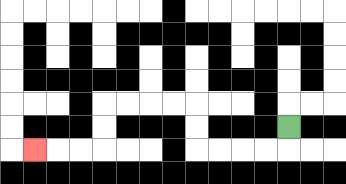{'start': '[12, 5]', 'end': '[1, 6]', 'path_directions': 'D,L,L,L,L,U,U,L,L,L,L,D,D,L,L,L', 'path_coordinates': '[[12, 5], [12, 6], [11, 6], [10, 6], [9, 6], [8, 6], [8, 5], [8, 4], [7, 4], [6, 4], [5, 4], [4, 4], [4, 5], [4, 6], [3, 6], [2, 6], [1, 6]]'}